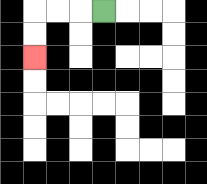{'start': '[4, 0]', 'end': '[1, 2]', 'path_directions': 'L,L,L,D,D', 'path_coordinates': '[[4, 0], [3, 0], [2, 0], [1, 0], [1, 1], [1, 2]]'}